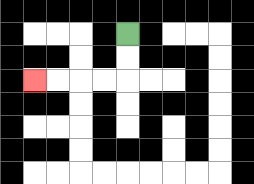{'start': '[5, 1]', 'end': '[1, 3]', 'path_directions': 'D,D,L,L,L,L', 'path_coordinates': '[[5, 1], [5, 2], [5, 3], [4, 3], [3, 3], [2, 3], [1, 3]]'}